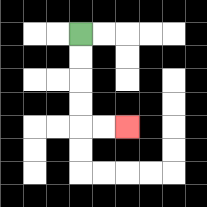{'start': '[3, 1]', 'end': '[5, 5]', 'path_directions': 'D,D,D,D,R,R', 'path_coordinates': '[[3, 1], [3, 2], [3, 3], [3, 4], [3, 5], [4, 5], [5, 5]]'}